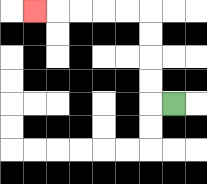{'start': '[7, 4]', 'end': '[1, 0]', 'path_directions': 'L,U,U,U,U,L,L,L,L,L', 'path_coordinates': '[[7, 4], [6, 4], [6, 3], [6, 2], [6, 1], [6, 0], [5, 0], [4, 0], [3, 0], [2, 0], [1, 0]]'}